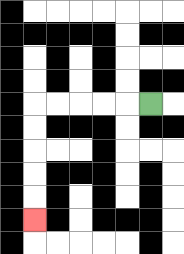{'start': '[6, 4]', 'end': '[1, 9]', 'path_directions': 'L,L,L,L,L,D,D,D,D,D', 'path_coordinates': '[[6, 4], [5, 4], [4, 4], [3, 4], [2, 4], [1, 4], [1, 5], [1, 6], [1, 7], [1, 8], [1, 9]]'}